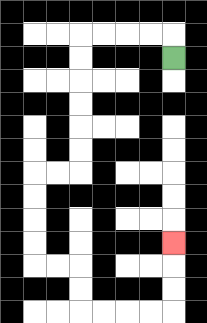{'start': '[7, 2]', 'end': '[7, 10]', 'path_directions': 'U,L,L,L,L,D,D,D,D,D,D,L,L,D,D,D,D,R,R,D,D,R,R,R,R,U,U,U', 'path_coordinates': '[[7, 2], [7, 1], [6, 1], [5, 1], [4, 1], [3, 1], [3, 2], [3, 3], [3, 4], [3, 5], [3, 6], [3, 7], [2, 7], [1, 7], [1, 8], [1, 9], [1, 10], [1, 11], [2, 11], [3, 11], [3, 12], [3, 13], [4, 13], [5, 13], [6, 13], [7, 13], [7, 12], [7, 11], [7, 10]]'}